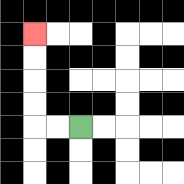{'start': '[3, 5]', 'end': '[1, 1]', 'path_directions': 'L,L,U,U,U,U', 'path_coordinates': '[[3, 5], [2, 5], [1, 5], [1, 4], [1, 3], [1, 2], [1, 1]]'}